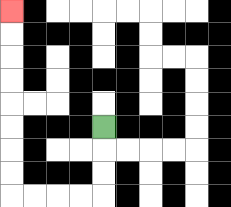{'start': '[4, 5]', 'end': '[0, 0]', 'path_directions': 'D,D,D,L,L,L,L,U,U,U,U,U,U,U,U', 'path_coordinates': '[[4, 5], [4, 6], [4, 7], [4, 8], [3, 8], [2, 8], [1, 8], [0, 8], [0, 7], [0, 6], [0, 5], [0, 4], [0, 3], [0, 2], [0, 1], [0, 0]]'}